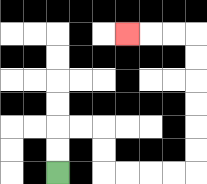{'start': '[2, 7]', 'end': '[5, 1]', 'path_directions': 'U,U,R,R,D,D,R,R,R,R,U,U,U,U,U,U,L,L,L', 'path_coordinates': '[[2, 7], [2, 6], [2, 5], [3, 5], [4, 5], [4, 6], [4, 7], [5, 7], [6, 7], [7, 7], [8, 7], [8, 6], [8, 5], [8, 4], [8, 3], [8, 2], [8, 1], [7, 1], [6, 1], [5, 1]]'}